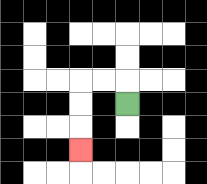{'start': '[5, 4]', 'end': '[3, 6]', 'path_directions': 'U,L,L,D,D,D', 'path_coordinates': '[[5, 4], [5, 3], [4, 3], [3, 3], [3, 4], [3, 5], [3, 6]]'}